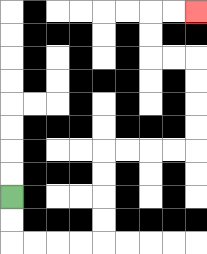{'start': '[0, 8]', 'end': '[8, 0]', 'path_directions': 'D,D,R,R,R,R,U,U,U,U,R,R,R,R,U,U,U,U,L,L,U,U,R,R', 'path_coordinates': '[[0, 8], [0, 9], [0, 10], [1, 10], [2, 10], [3, 10], [4, 10], [4, 9], [4, 8], [4, 7], [4, 6], [5, 6], [6, 6], [7, 6], [8, 6], [8, 5], [8, 4], [8, 3], [8, 2], [7, 2], [6, 2], [6, 1], [6, 0], [7, 0], [8, 0]]'}